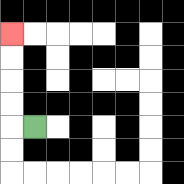{'start': '[1, 5]', 'end': '[0, 1]', 'path_directions': 'L,U,U,U,U', 'path_coordinates': '[[1, 5], [0, 5], [0, 4], [0, 3], [0, 2], [0, 1]]'}